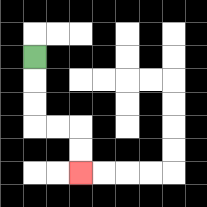{'start': '[1, 2]', 'end': '[3, 7]', 'path_directions': 'D,D,D,R,R,D,D', 'path_coordinates': '[[1, 2], [1, 3], [1, 4], [1, 5], [2, 5], [3, 5], [3, 6], [3, 7]]'}